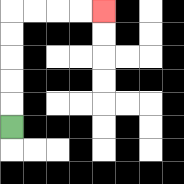{'start': '[0, 5]', 'end': '[4, 0]', 'path_directions': 'U,U,U,U,U,R,R,R,R', 'path_coordinates': '[[0, 5], [0, 4], [0, 3], [0, 2], [0, 1], [0, 0], [1, 0], [2, 0], [3, 0], [4, 0]]'}